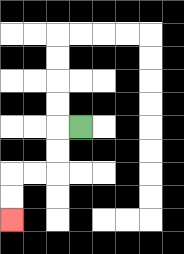{'start': '[3, 5]', 'end': '[0, 9]', 'path_directions': 'L,D,D,L,L,D,D', 'path_coordinates': '[[3, 5], [2, 5], [2, 6], [2, 7], [1, 7], [0, 7], [0, 8], [0, 9]]'}